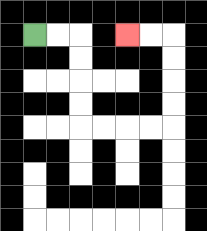{'start': '[1, 1]', 'end': '[5, 1]', 'path_directions': 'R,R,D,D,D,D,R,R,R,R,U,U,U,U,L,L', 'path_coordinates': '[[1, 1], [2, 1], [3, 1], [3, 2], [3, 3], [3, 4], [3, 5], [4, 5], [5, 5], [6, 5], [7, 5], [7, 4], [7, 3], [7, 2], [7, 1], [6, 1], [5, 1]]'}